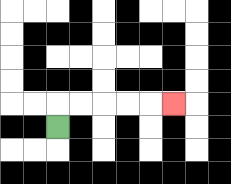{'start': '[2, 5]', 'end': '[7, 4]', 'path_directions': 'U,R,R,R,R,R', 'path_coordinates': '[[2, 5], [2, 4], [3, 4], [4, 4], [5, 4], [6, 4], [7, 4]]'}